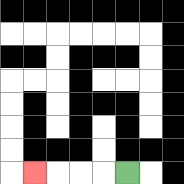{'start': '[5, 7]', 'end': '[1, 7]', 'path_directions': 'L,L,L,L', 'path_coordinates': '[[5, 7], [4, 7], [3, 7], [2, 7], [1, 7]]'}